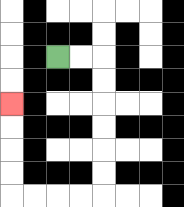{'start': '[2, 2]', 'end': '[0, 4]', 'path_directions': 'R,R,D,D,D,D,D,D,L,L,L,L,U,U,U,U', 'path_coordinates': '[[2, 2], [3, 2], [4, 2], [4, 3], [4, 4], [4, 5], [4, 6], [4, 7], [4, 8], [3, 8], [2, 8], [1, 8], [0, 8], [0, 7], [0, 6], [0, 5], [0, 4]]'}